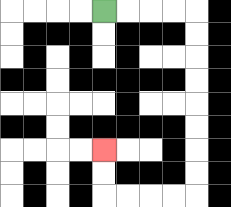{'start': '[4, 0]', 'end': '[4, 6]', 'path_directions': 'R,R,R,R,D,D,D,D,D,D,D,D,L,L,L,L,U,U', 'path_coordinates': '[[4, 0], [5, 0], [6, 0], [7, 0], [8, 0], [8, 1], [8, 2], [8, 3], [8, 4], [8, 5], [8, 6], [8, 7], [8, 8], [7, 8], [6, 8], [5, 8], [4, 8], [4, 7], [4, 6]]'}